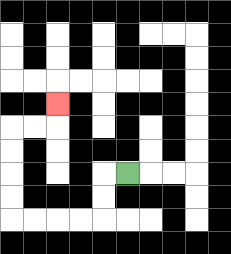{'start': '[5, 7]', 'end': '[2, 4]', 'path_directions': 'L,D,D,L,L,L,L,U,U,U,U,R,R,U', 'path_coordinates': '[[5, 7], [4, 7], [4, 8], [4, 9], [3, 9], [2, 9], [1, 9], [0, 9], [0, 8], [0, 7], [0, 6], [0, 5], [1, 5], [2, 5], [2, 4]]'}